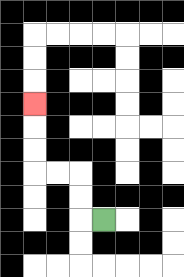{'start': '[4, 9]', 'end': '[1, 4]', 'path_directions': 'L,U,U,L,L,U,U,U', 'path_coordinates': '[[4, 9], [3, 9], [3, 8], [3, 7], [2, 7], [1, 7], [1, 6], [1, 5], [1, 4]]'}